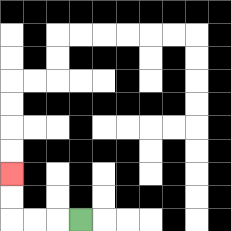{'start': '[3, 9]', 'end': '[0, 7]', 'path_directions': 'L,L,L,U,U', 'path_coordinates': '[[3, 9], [2, 9], [1, 9], [0, 9], [0, 8], [0, 7]]'}